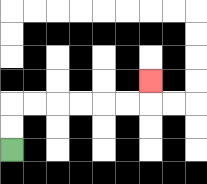{'start': '[0, 6]', 'end': '[6, 3]', 'path_directions': 'U,U,R,R,R,R,R,R,U', 'path_coordinates': '[[0, 6], [0, 5], [0, 4], [1, 4], [2, 4], [3, 4], [4, 4], [5, 4], [6, 4], [6, 3]]'}